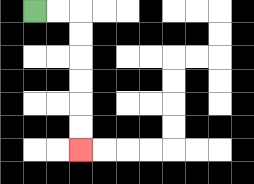{'start': '[1, 0]', 'end': '[3, 6]', 'path_directions': 'R,R,D,D,D,D,D,D', 'path_coordinates': '[[1, 0], [2, 0], [3, 0], [3, 1], [3, 2], [3, 3], [3, 4], [3, 5], [3, 6]]'}